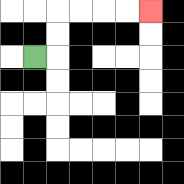{'start': '[1, 2]', 'end': '[6, 0]', 'path_directions': 'R,U,U,R,R,R,R', 'path_coordinates': '[[1, 2], [2, 2], [2, 1], [2, 0], [3, 0], [4, 0], [5, 0], [6, 0]]'}